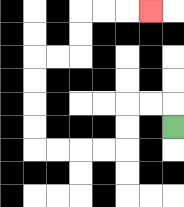{'start': '[7, 5]', 'end': '[6, 0]', 'path_directions': 'U,L,L,D,D,L,L,L,L,U,U,U,U,R,R,U,U,R,R,R', 'path_coordinates': '[[7, 5], [7, 4], [6, 4], [5, 4], [5, 5], [5, 6], [4, 6], [3, 6], [2, 6], [1, 6], [1, 5], [1, 4], [1, 3], [1, 2], [2, 2], [3, 2], [3, 1], [3, 0], [4, 0], [5, 0], [6, 0]]'}